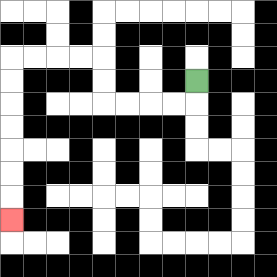{'start': '[8, 3]', 'end': '[0, 9]', 'path_directions': 'D,L,L,L,L,U,U,L,L,L,L,D,D,D,D,D,D,D', 'path_coordinates': '[[8, 3], [8, 4], [7, 4], [6, 4], [5, 4], [4, 4], [4, 3], [4, 2], [3, 2], [2, 2], [1, 2], [0, 2], [0, 3], [0, 4], [0, 5], [0, 6], [0, 7], [0, 8], [0, 9]]'}